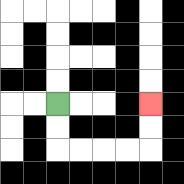{'start': '[2, 4]', 'end': '[6, 4]', 'path_directions': 'D,D,R,R,R,R,U,U', 'path_coordinates': '[[2, 4], [2, 5], [2, 6], [3, 6], [4, 6], [5, 6], [6, 6], [6, 5], [6, 4]]'}